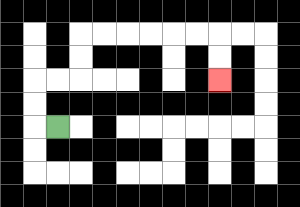{'start': '[2, 5]', 'end': '[9, 3]', 'path_directions': 'L,U,U,R,R,U,U,R,R,R,R,R,R,D,D', 'path_coordinates': '[[2, 5], [1, 5], [1, 4], [1, 3], [2, 3], [3, 3], [3, 2], [3, 1], [4, 1], [5, 1], [6, 1], [7, 1], [8, 1], [9, 1], [9, 2], [9, 3]]'}